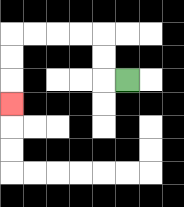{'start': '[5, 3]', 'end': '[0, 4]', 'path_directions': 'L,U,U,L,L,L,L,D,D,D', 'path_coordinates': '[[5, 3], [4, 3], [4, 2], [4, 1], [3, 1], [2, 1], [1, 1], [0, 1], [0, 2], [0, 3], [0, 4]]'}